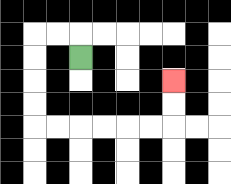{'start': '[3, 2]', 'end': '[7, 3]', 'path_directions': 'U,L,L,D,D,D,D,R,R,R,R,R,R,U,U', 'path_coordinates': '[[3, 2], [3, 1], [2, 1], [1, 1], [1, 2], [1, 3], [1, 4], [1, 5], [2, 5], [3, 5], [4, 5], [5, 5], [6, 5], [7, 5], [7, 4], [7, 3]]'}